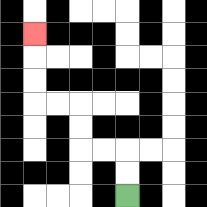{'start': '[5, 8]', 'end': '[1, 1]', 'path_directions': 'U,U,L,L,U,U,L,L,U,U,U', 'path_coordinates': '[[5, 8], [5, 7], [5, 6], [4, 6], [3, 6], [3, 5], [3, 4], [2, 4], [1, 4], [1, 3], [1, 2], [1, 1]]'}